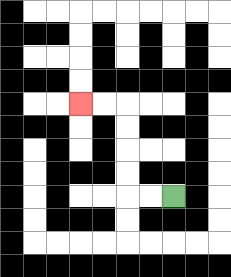{'start': '[7, 8]', 'end': '[3, 4]', 'path_directions': 'L,L,U,U,U,U,L,L', 'path_coordinates': '[[7, 8], [6, 8], [5, 8], [5, 7], [5, 6], [5, 5], [5, 4], [4, 4], [3, 4]]'}